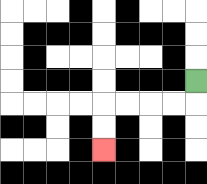{'start': '[8, 3]', 'end': '[4, 6]', 'path_directions': 'D,L,L,L,L,D,D', 'path_coordinates': '[[8, 3], [8, 4], [7, 4], [6, 4], [5, 4], [4, 4], [4, 5], [4, 6]]'}